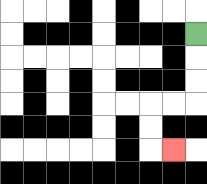{'start': '[8, 1]', 'end': '[7, 6]', 'path_directions': 'D,D,D,L,L,D,D,R', 'path_coordinates': '[[8, 1], [8, 2], [8, 3], [8, 4], [7, 4], [6, 4], [6, 5], [6, 6], [7, 6]]'}